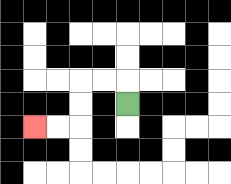{'start': '[5, 4]', 'end': '[1, 5]', 'path_directions': 'U,L,L,D,D,L,L', 'path_coordinates': '[[5, 4], [5, 3], [4, 3], [3, 3], [3, 4], [3, 5], [2, 5], [1, 5]]'}